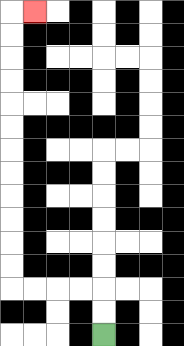{'start': '[4, 14]', 'end': '[1, 0]', 'path_directions': 'U,U,L,L,L,L,U,U,U,U,U,U,U,U,U,U,U,U,R', 'path_coordinates': '[[4, 14], [4, 13], [4, 12], [3, 12], [2, 12], [1, 12], [0, 12], [0, 11], [0, 10], [0, 9], [0, 8], [0, 7], [0, 6], [0, 5], [0, 4], [0, 3], [0, 2], [0, 1], [0, 0], [1, 0]]'}